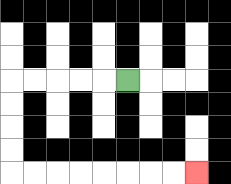{'start': '[5, 3]', 'end': '[8, 7]', 'path_directions': 'L,L,L,L,L,D,D,D,D,R,R,R,R,R,R,R,R', 'path_coordinates': '[[5, 3], [4, 3], [3, 3], [2, 3], [1, 3], [0, 3], [0, 4], [0, 5], [0, 6], [0, 7], [1, 7], [2, 7], [3, 7], [4, 7], [5, 7], [6, 7], [7, 7], [8, 7]]'}